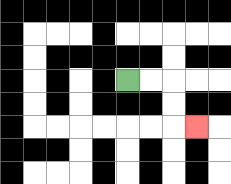{'start': '[5, 3]', 'end': '[8, 5]', 'path_directions': 'R,R,D,D,R', 'path_coordinates': '[[5, 3], [6, 3], [7, 3], [7, 4], [7, 5], [8, 5]]'}